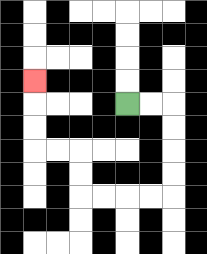{'start': '[5, 4]', 'end': '[1, 3]', 'path_directions': 'R,R,D,D,D,D,L,L,L,L,U,U,L,L,U,U,U', 'path_coordinates': '[[5, 4], [6, 4], [7, 4], [7, 5], [7, 6], [7, 7], [7, 8], [6, 8], [5, 8], [4, 8], [3, 8], [3, 7], [3, 6], [2, 6], [1, 6], [1, 5], [1, 4], [1, 3]]'}